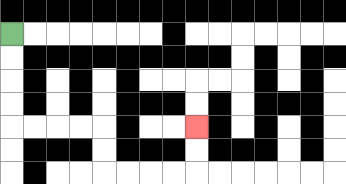{'start': '[0, 1]', 'end': '[8, 5]', 'path_directions': 'D,D,D,D,R,R,R,R,D,D,R,R,R,R,U,U', 'path_coordinates': '[[0, 1], [0, 2], [0, 3], [0, 4], [0, 5], [1, 5], [2, 5], [3, 5], [4, 5], [4, 6], [4, 7], [5, 7], [6, 7], [7, 7], [8, 7], [8, 6], [8, 5]]'}